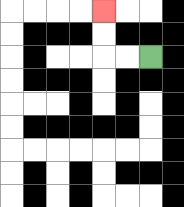{'start': '[6, 2]', 'end': '[4, 0]', 'path_directions': 'L,L,U,U', 'path_coordinates': '[[6, 2], [5, 2], [4, 2], [4, 1], [4, 0]]'}